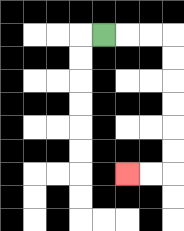{'start': '[4, 1]', 'end': '[5, 7]', 'path_directions': 'R,R,R,D,D,D,D,D,D,L,L', 'path_coordinates': '[[4, 1], [5, 1], [6, 1], [7, 1], [7, 2], [7, 3], [7, 4], [7, 5], [7, 6], [7, 7], [6, 7], [5, 7]]'}